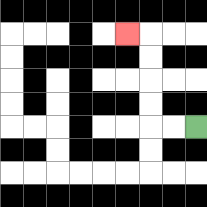{'start': '[8, 5]', 'end': '[5, 1]', 'path_directions': 'L,L,U,U,U,U,L', 'path_coordinates': '[[8, 5], [7, 5], [6, 5], [6, 4], [6, 3], [6, 2], [6, 1], [5, 1]]'}